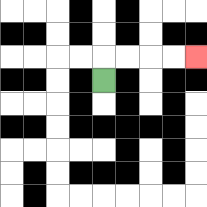{'start': '[4, 3]', 'end': '[8, 2]', 'path_directions': 'U,R,R,R,R', 'path_coordinates': '[[4, 3], [4, 2], [5, 2], [6, 2], [7, 2], [8, 2]]'}